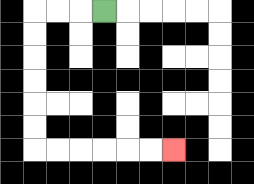{'start': '[4, 0]', 'end': '[7, 6]', 'path_directions': 'L,L,L,D,D,D,D,D,D,R,R,R,R,R,R', 'path_coordinates': '[[4, 0], [3, 0], [2, 0], [1, 0], [1, 1], [1, 2], [1, 3], [1, 4], [1, 5], [1, 6], [2, 6], [3, 6], [4, 6], [5, 6], [6, 6], [7, 6]]'}